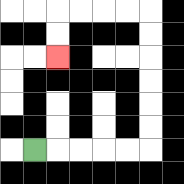{'start': '[1, 6]', 'end': '[2, 2]', 'path_directions': 'R,R,R,R,R,U,U,U,U,U,U,L,L,L,L,D,D', 'path_coordinates': '[[1, 6], [2, 6], [3, 6], [4, 6], [5, 6], [6, 6], [6, 5], [6, 4], [6, 3], [6, 2], [6, 1], [6, 0], [5, 0], [4, 0], [3, 0], [2, 0], [2, 1], [2, 2]]'}